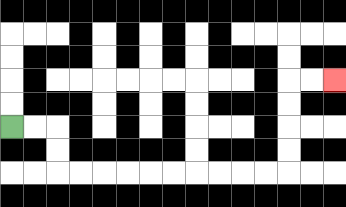{'start': '[0, 5]', 'end': '[14, 3]', 'path_directions': 'R,R,D,D,R,R,R,R,R,R,R,R,R,R,U,U,U,U,R,R', 'path_coordinates': '[[0, 5], [1, 5], [2, 5], [2, 6], [2, 7], [3, 7], [4, 7], [5, 7], [6, 7], [7, 7], [8, 7], [9, 7], [10, 7], [11, 7], [12, 7], [12, 6], [12, 5], [12, 4], [12, 3], [13, 3], [14, 3]]'}